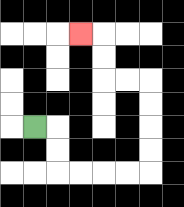{'start': '[1, 5]', 'end': '[3, 1]', 'path_directions': 'R,D,D,R,R,R,R,U,U,U,U,L,L,U,U,L', 'path_coordinates': '[[1, 5], [2, 5], [2, 6], [2, 7], [3, 7], [4, 7], [5, 7], [6, 7], [6, 6], [6, 5], [6, 4], [6, 3], [5, 3], [4, 3], [4, 2], [4, 1], [3, 1]]'}